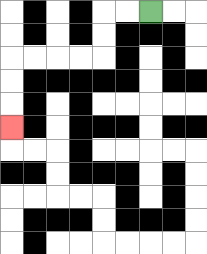{'start': '[6, 0]', 'end': '[0, 5]', 'path_directions': 'L,L,D,D,L,L,L,L,D,D,D', 'path_coordinates': '[[6, 0], [5, 0], [4, 0], [4, 1], [4, 2], [3, 2], [2, 2], [1, 2], [0, 2], [0, 3], [0, 4], [0, 5]]'}